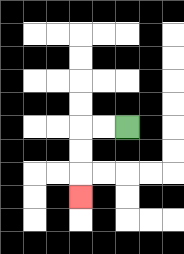{'start': '[5, 5]', 'end': '[3, 8]', 'path_directions': 'L,L,D,D,D', 'path_coordinates': '[[5, 5], [4, 5], [3, 5], [3, 6], [3, 7], [3, 8]]'}